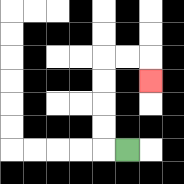{'start': '[5, 6]', 'end': '[6, 3]', 'path_directions': 'L,U,U,U,U,R,R,D', 'path_coordinates': '[[5, 6], [4, 6], [4, 5], [4, 4], [4, 3], [4, 2], [5, 2], [6, 2], [6, 3]]'}